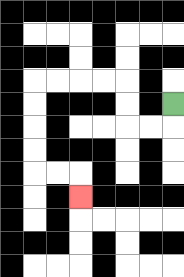{'start': '[7, 4]', 'end': '[3, 8]', 'path_directions': 'D,L,L,U,U,L,L,L,L,D,D,D,D,R,R,D', 'path_coordinates': '[[7, 4], [7, 5], [6, 5], [5, 5], [5, 4], [5, 3], [4, 3], [3, 3], [2, 3], [1, 3], [1, 4], [1, 5], [1, 6], [1, 7], [2, 7], [3, 7], [3, 8]]'}